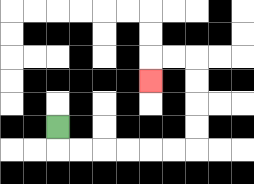{'start': '[2, 5]', 'end': '[6, 3]', 'path_directions': 'D,R,R,R,R,R,R,U,U,U,U,L,L,D', 'path_coordinates': '[[2, 5], [2, 6], [3, 6], [4, 6], [5, 6], [6, 6], [7, 6], [8, 6], [8, 5], [8, 4], [8, 3], [8, 2], [7, 2], [6, 2], [6, 3]]'}